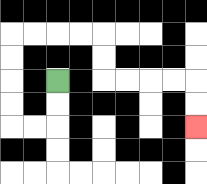{'start': '[2, 3]', 'end': '[8, 5]', 'path_directions': 'D,D,L,L,U,U,U,U,R,R,R,R,D,D,R,R,R,R,D,D', 'path_coordinates': '[[2, 3], [2, 4], [2, 5], [1, 5], [0, 5], [0, 4], [0, 3], [0, 2], [0, 1], [1, 1], [2, 1], [3, 1], [4, 1], [4, 2], [4, 3], [5, 3], [6, 3], [7, 3], [8, 3], [8, 4], [8, 5]]'}